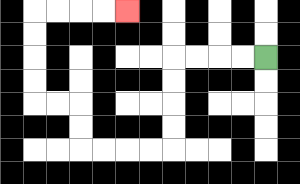{'start': '[11, 2]', 'end': '[5, 0]', 'path_directions': 'L,L,L,L,D,D,D,D,L,L,L,L,U,U,L,L,U,U,U,U,R,R,R,R', 'path_coordinates': '[[11, 2], [10, 2], [9, 2], [8, 2], [7, 2], [7, 3], [7, 4], [7, 5], [7, 6], [6, 6], [5, 6], [4, 6], [3, 6], [3, 5], [3, 4], [2, 4], [1, 4], [1, 3], [1, 2], [1, 1], [1, 0], [2, 0], [3, 0], [4, 0], [5, 0]]'}